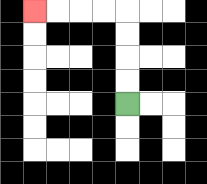{'start': '[5, 4]', 'end': '[1, 0]', 'path_directions': 'U,U,U,U,L,L,L,L', 'path_coordinates': '[[5, 4], [5, 3], [5, 2], [5, 1], [5, 0], [4, 0], [3, 0], [2, 0], [1, 0]]'}